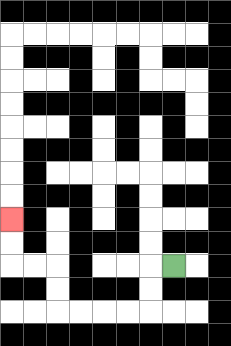{'start': '[7, 11]', 'end': '[0, 9]', 'path_directions': 'L,D,D,L,L,L,L,U,U,L,L,U,U', 'path_coordinates': '[[7, 11], [6, 11], [6, 12], [6, 13], [5, 13], [4, 13], [3, 13], [2, 13], [2, 12], [2, 11], [1, 11], [0, 11], [0, 10], [0, 9]]'}